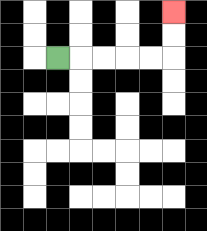{'start': '[2, 2]', 'end': '[7, 0]', 'path_directions': 'R,R,R,R,R,U,U', 'path_coordinates': '[[2, 2], [3, 2], [4, 2], [5, 2], [6, 2], [7, 2], [7, 1], [7, 0]]'}